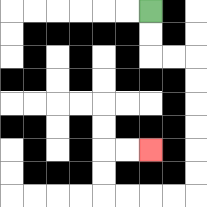{'start': '[6, 0]', 'end': '[6, 6]', 'path_directions': 'D,D,R,R,D,D,D,D,D,D,L,L,L,L,U,U,R,R', 'path_coordinates': '[[6, 0], [6, 1], [6, 2], [7, 2], [8, 2], [8, 3], [8, 4], [8, 5], [8, 6], [8, 7], [8, 8], [7, 8], [6, 8], [5, 8], [4, 8], [4, 7], [4, 6], [5, 6], [6, 6]]'}